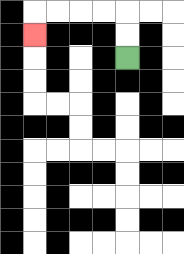{'start': '[5, 2]', 'end': '[1, 1]', 'path_directions': 'U,U,L,L,L,L,D', 'path_coordinates': '[[5, 2], [5, 1], [5, 0], [4, 0], [3, 0], [2, 0], [1, 0], [1, 1]]'}